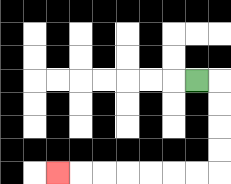{'start': '[8, 3]', 'end': '[2, 7]', 'path_directions': 'R,D,D,D,D,L,L,L,L,L,L,L', 'path_coordinates': '[[8, 3], [9, 3], [9, 4], [9, 5], [9, 6], [9, 7], [8, 7], [7, 7], [6, 7], [5, 7], [4, 7], [3, 7], [2, 7]]'}